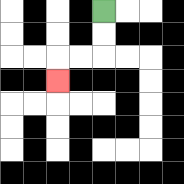{'start': '[4, 0]', 'end': '[2, 3]', 'path_directions': 'D,D,L,L,D', 'path_coordinates': '[[4, 0], [4, 1], [4, 2], [3, 2], [2, 2], [2, 3]]'}